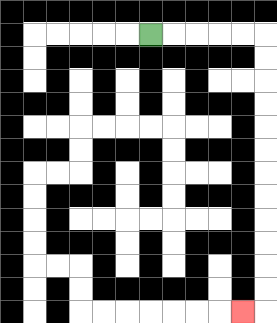{'start': '[6, 1]', 'end': '[10, 13]', 'path_directions': 'R,R,R,R,R,D,D,D,D,D,D,D,D,D,D,D,D,L', 'path_coordinates': '[[6, 1], [7, 1], [8, 1], [9, 1], [10, 1], [11, 1], [11, 2], [11, 3], [11, 4], [11, 5], [11, 6], [11, 7], [11, 8], [11, 9], [11, 10], [11, 11], [11, 12], [11, 13], [10, 13]]'}